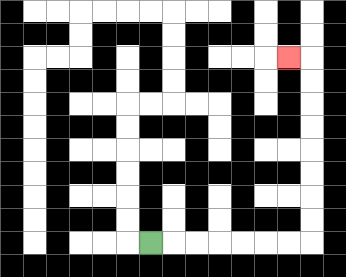{'start': '[6, 10]', 'end': '[12, 2]', 'path_directions': 'R,R,R,R,R,R,R,U,U,U,U,U,U,U,U,L', 'path_coordinates': '[[6, 10], [7, 10], [8, 10], [9, 10], [10, 10], [11, 10], [12, 10], [13, 10], [13, 9], [13, 8], [13, 7], [13, 6], [13, 5], [13, 4], [13, 3], [13, 2], [12, 2]]'}